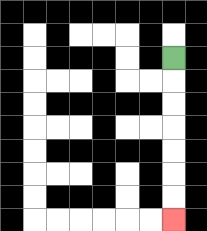{'start': '[7, 2]', 'end': '[7, 9]', 'path_directions': 'D,D,D,D,D,D,D', 'path_coordinates': '[[7, 2], [7, 3], [7, 4], [7, 5], [7, 6], [7, 7], [7, 8], [7, 9]]'}